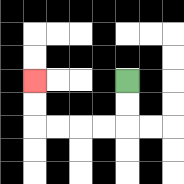{'start': '[5, 3]', 'end': '[1, 3]', 'path_directions': 'D,D,L,L,L,L,U,U', 'path_coordinates': '[[5, 3], [5, 4], [5, 5], [4, 5], [3, 5], [2, 5], [1, 5], [1, 4], [1, 3]]'}